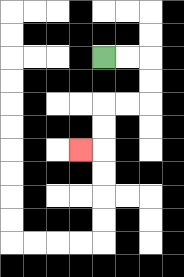{'start': '[4, 2]', 'end': '[3, 6]', 'path_directions': 'R,R,D,D,L,L,D,D,L', 'path_coordinates': '[[4, 2], [5, 2], [6, 2], [6, 3], [6, 4], [5, 4], [4, 4], [4, 5], [4, 6], [3, 6]]'}